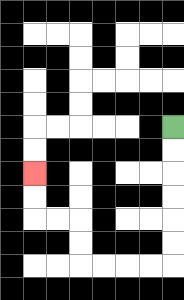{'start': '[7, 5]', 'end': '[1, 7]', 'path_directions': 'D,D,D,D,D,D,L,L,L,L,U,U,L,L,U,U', 'path_coordinates': '[[7, 5], [7, 6], [7, 7], [7, 8], [7, 9], [7, 10], [7, 11], [6, 11], [5, 11], [4, 11], [3, 11], [3, 10], [3, 9], [2, 9], [1, 9], [1, 8], [1, 7]]'}